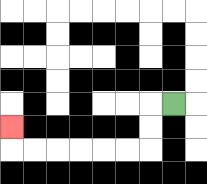{'start': '[7, 4]', 'end': '[0, 5]', 'path_directions': 'L,D,D,L,L,L,L,L,L,U', 'path_coordinates': '[[7, 4], [6, 4], [6, 5], [6, 6], [5, 6], [4, 6], [3, 6], [2, 6], [1, 6], [0, 6], [0, 5]]'}